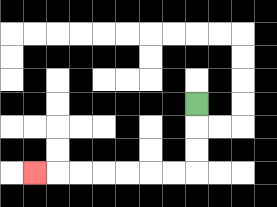{'start': '[8, 4]', 'end': '[1, 7]', 'path_directions': 'D,D,D,L,L,L,L,L,L,L', 'path_coordinates': '[[8, 4], [8, 5], [8, 6], [8, 7], [7, 7], [6, 7], [5, 7], [4, 7], [3, 7], [2, 7], [1, 7]]'}